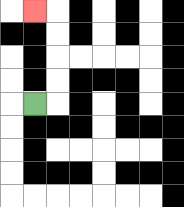{'start': '[1, 4]', 'end': '[1, 0]', 'path_directions': 'R,U,U,U,U,L', 'path_coordinates': '[[1, 4], [2, 4], [2, 3], [2, 2], [2, 1], [2, 0], [1, 0]]'}